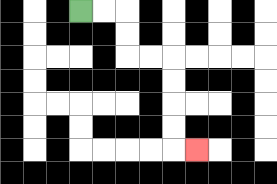{'start': '[3, 0]', 'end': '[8, 6]', 'path_directions': 'R,R,D,D,R,R,D,D,D,D,R', 'path_coordinates': '[[3, 0], [4, 0], [5, 0], [5, 1], [5, 2], [6, 2], [7, 2], [7, 3], [7, 4], [7, 5], [7, 6], [8, 6]]'}